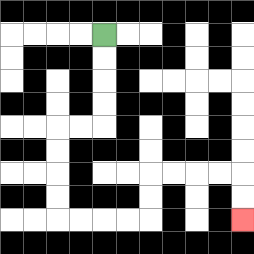{'start': '[4, 1]', 'end': '[10, 9]', 'path_directions': 'D,D,D,D,L,L,D,D,D,D,R,R,R,R,U,U,R,R,R,R,D,D', 'path_coordinates': '[[4, 1], [4, 2], [4, 3], [4, 4], [4, 5], [3, 5], [2, 5], [2, 6], [2, 7], [2, 8], [2, 9], [3, 9], [4, 9], [5, 9], [6, 9], [6, 8], [6, 7], [7, 7], [8, 7], [9, 7], [10, 7], [10, 8], [10, 9]]'}